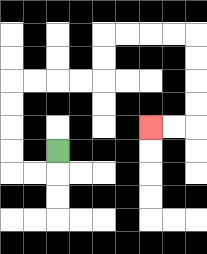{'start': '[2, 6]', 'end': '[6, 5]', 'path_directions': 'D,L,L,U,U,U,U,R,R,R,R,U,U,R,R,R,R,D,D,D,D,L,L', 'path_coordinates': '[[2, 6], [2, 7], [1, 7], [0, 7], [0, 6], [0, 5], [0, 4], [0, 3], [1, 3], [2, 3], [3, 3], [4, 3], [4, 2], [4, 1], [5, 1], [6, 1], [7, 1], [8, 1], [8, 2], [8, 3], [8, 4], [8, 5], [7, 5], [6, 5]]'}